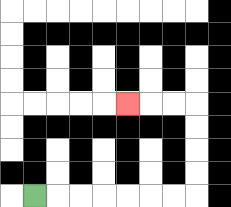{'start': '[1, 8]', 'end': '[5, 4]', 'path_directions': 'R,R,R,R,R,R,R,U,U,U,U,L,L,L', 'path_coordinates': '[[1, 8], [2, 8], [3, 8], [4, 8], [5, 8], [6, 8], [7, 8], [8, 8], [8, 7], [8, 6], [8, 5], [8, 4], [7, 4], [6, 4], [5, 4]]'}